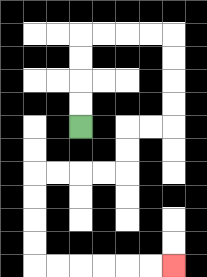{'start': '[3, 5]', 'end': '[7, 11]', 'path_directions': 'U,U,U,U,R,R,R,R,D,D,D,D,L,L,D,D,L,L,L,L,D,D,D,D,R,R,R,R,R,R', 'path_coordinates': '[[3, 5], [3, 4], [3, 3], [3, 2], [3, 1], [4, 1], [5, 1], [6, 1], [7, 1], [7, 2], [7, 3], [7, 4], [7, 5], [6, 5], [5, 5], [5, 6], [5, 7], [4, 7], [3, 7], [2, 7], [1, 7], [1, 8], [1, 9], [1, 10], [1, 11], [2, 11], [3, 11], [4, 11], [5, 11], [6, 11], [7, 11]]'}